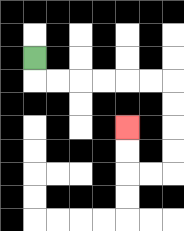{'start': '[1, 2]', 'end': '[5, 5]', 'path_directions': 'D,R,R,R,R,R,R,D,D,D,D,L,L,U,U', 'path_coordinates': '[[1, 2], [1, 3], [2, 3], [3, 3], [4, 3], [5, 3], [6, 3], [7, 3], [7, 4], [7, 5], [7, 6], [7, 7], [6, 7], [5, 7], [5, 6], [5, 5]]'}